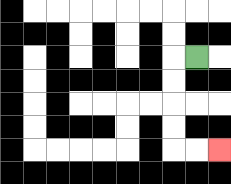{'start': '[8, 2]', 'end': '[9, 6]', 'path_directions': 'L,D,D,D,D,R,R', 'path_coordinates': '[[8, 2], [7, 2], [7, 3], [7, 4], [7, 5], [7, 6], [8, 6], [9, 6]]'}